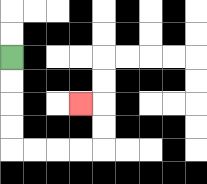{'start': '[0, 2]', 'end': '[3, 4]', 'path_directions': 'D,D,D,D,R,R,R,R,U,U,L', 'path_coordinates': '[[0, 2], [0, 3], [0, 4], [0, 5], [0, 6], [1, 6], [2, 6], [3, 6], [4, 6], [4, 5], [4, 4], [3, 4]]'}